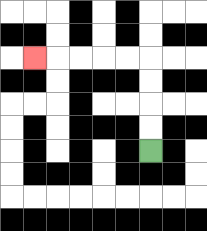{'start': '[6, 6]', 'end': '[1, 2]', 'path_directions': 'U,U,U,U,L,L,L,L,L', 'path_coordinates': '[[6, 6], [6, 5], [6, 4], [6, 3], [6, 2], [5, 2], [4, 2], [3, 2], [2, 2], [1, 2]]'}